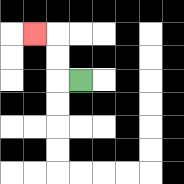{'start': '[3, 3]', 'end': '[1, 1]', 'path_directions': 'L,U,U,L', 'path_coordinates': '[[3, 3], [2, 3], [2, 2], [2, 1], [1, 1]]'}